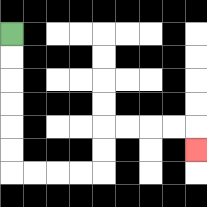{'start': '[0, 1]', 'end': '[8, 6]', 'path_directions': 'D,D,D,D,D,D,R,R,R,R,U,U,R,R,R,R,D', 'path_coordinates': '[[0, 1], [0, 2], [0, 3], [0, 4], [0, 5], [0, 6], [0, 7], [1, 7], [2, 7], [3, 7], [4, 7], [4, 6], [4, 5], [5, 5], [6, 5], [7, 5], [8, 5], [8, 6]]'}